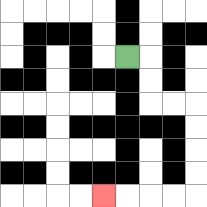{'start': '[5, 2]', 'end': '[4, 8]', 'path_directions': 'R,D,D,R,R,D,D,D,D,L,L,L,L', 'path_coordinates': '[[5, 2], [6, 2], [6, 3], [6, 4], [7, 4], [8, 4], [8, 5], [8, 6], [8, 7], [8, 8], [7, 8], [6, 8], [5, 8], [4, 8]]'}